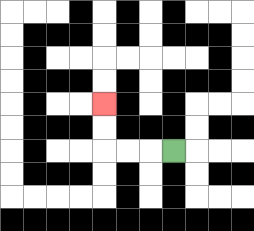{'start': '[7, 6]', 'end': '[4, 4]', 'path_directions': 'L,L,L,U,U', 'path_coordinates': '[[7, 6], [6, 6], [5, 6], [4, 6], [4, 5], [4, 4]]'}